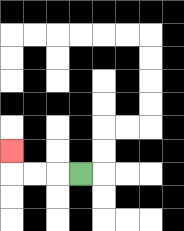{'start': '[3, 7]', 'end': '[0, 6]', 'path_directions': 'L,L,L,U', 'path_coordinates': '[[3, 7], [2, 7], [1, 7], [0, 7], [0, 6]]'}